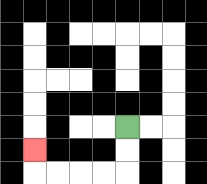{'start': '[5, 5]', 'end': '[1, 6]', 'path_directions': 'D,D,L,L,L,L,U', 'path_coordinates': '[[5, 5], [5, 6], [5, 7], [4, 7], [3, 7], [2, 7], [1, 7], [1, 6]]'}